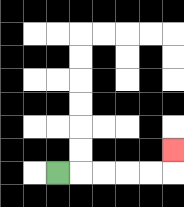{'start': '[2, 7]', 'end': '[7, 6]', 'path_directions': 'R,R,R,R,R,U', 'path_coordinates': '[[2, 7], [3, 7], [4, 7], [5, 7], [6, 7], [7, 7], [7, 6]]'}